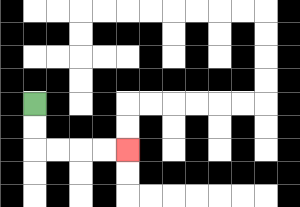{'start': '[1, 4]', 'end': '[5, 6]', 'path_directions': 'D,D,R,R,R,R', 'path_coordinates': '[[1, 4], [1, 5], [1, 6], [2, 6], [3, 6], [4, 6], [5, 6]]'}